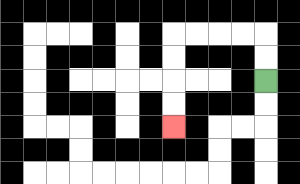{'start': '[11, 3]', 'end': '[7, 5]', 'path_directions': 'U,U,L,L,L,L,D,D,D,D', 'path_coordinates': '[[11, 3], [11, 2], [11, 1], [10, 1], [9, 1], [8, 1], [7, 1], [7, 2], [7, 3], [7, 4], [7, 5]]'}